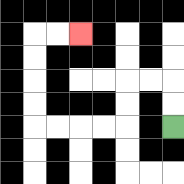{'start': '[7, 5]', 'end': '[3, 1]', 'path_directions': 'U,U,L,L,D,D,L,L,L,L,U,U,U,U,R,R', 'path_coordinates': '[[7, 5], [7, 4], [7, 3], [6, 3], [5, 3], [5, 4], [5, 5], [4, 5], [3, 5], [2, 5], [1, 5], [1, 4], [1, 3], [1, 2], [1, 1], [2, 1], [3, 1]]'}